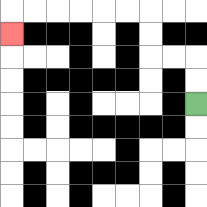{'start': '[8, 4]', 'end': '[0, 1]', 'path_directions': 'U,U,L,L,U,U,L,L,L,L,L,L,D', 'path_coordinates': '[[8, 4], [8, 3], [8, 2], [7, 2], [6, 2], [6, 1], [6, 0], [5, 0], [4, 0], [3, 0], [2, 0], [1, 0], [0, 0], [0, 1]]'}